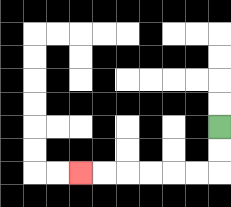{'start': '[9, 5]', 'end': '[3, 7]', 'path_directions': 'D,D,L,L,L,L,L,L', 'path_coordinates': '[[9, 5], [9, 6], [9, 7], [8, 7], [7, 7], [6, 7], [5, 7], [4, 7], [3, 7]]'}